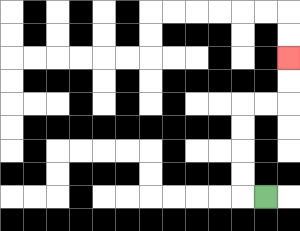{'start': '[11, 8]', 'end': '[12, 2]', 'path_directions': 'L,U,U,U,U,R,R,U,U', 'path_coordinates': '[[11, 8], [10, 8], [10, 7], [10, 6], [10, 5], [10, 4], [11, 4], [12, 4], [12, 3], [12, 2]]'}